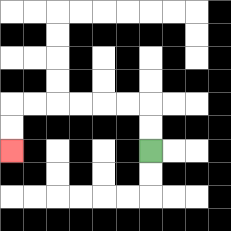{'start': '[6, 6]', 'end': '[0, 6]', 'path_directions': 'U,U,L,L,L,L,L,L,D,D', 'path_coordinates': '[[6, 6], [6, 5], [6, 4], [5, 4], [4, 4], [3, 4], [2, 4], [1, 4], [0, 4], [0, 5], [0, 6]]'}